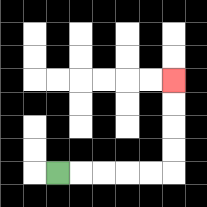{'start': '[2, 7]', 'end': '[7, 3]', 'path_directions': 'R,R,R,R,R,U,U,U,U', 'path_coordinates': '[[2, 7], [3, 7], [4, 7], [5, 7], [6, 7], [7, 7], [7, 6], [7, 5], [7, 4], [7, 3]]'}